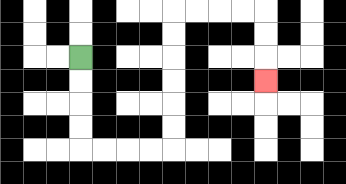{'start': '[3, 2]', 'end': '[11, 3]', 'path_directions': 'D,D,D,D,R,R,R,R,U,U,U,U,U,U,R,R,R,R,D,D,D', 'path_coordinates': '[[3, 2], [3, 3], [3, 4], [3, 5], [3, 6], [4, 6], [5, 6], [6, 6], [7, 6], [7, 5], [7, 4], [7, 3], [7, 2], [7, 1], [7, 0], [8, 0], [9, 0], [10, 0], [11, 0], [11, 1], [11, 2], [11, 3]]'}